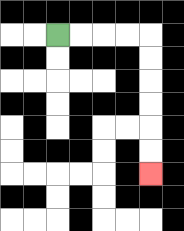{'start': '[2, 1]', 'end': '[6, 7]', 'path_directions': 'R,R,R,R,D,D,D,D,D,D', 'path_coordinates': '[[2, 1], [3, 1], [4, 1], [5, 1], [6, 1], [6, 2], [6, 3], [6, 4], [6, 5], [6, 6], [6, 7]]'}